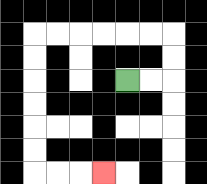{'start': '[5, 3]', 'end': '[4, 7]', 'path_directions': 'R,R,U,U,L,L,L,L,L,L,D,D,D,D,D,D,R,R,R', 'path_coordinates': '[[5, 3], [6, 3], [7, 3], [7, 2], [7, 1], [6, 1], [5, 1], [4, 1], [3, 1], [2, 1], [1, 1], [1, 2], [1, 3], [1, 4], [1, 5], [1, 6], [1, 7], [2, 7], [3, 7], [4, 7]]'}